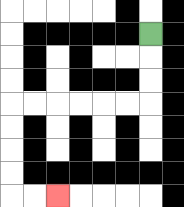{'start': '[6, 1]', 'end': '[2, 8]', 'path_directions': 'D,D,D,L,L,L,L,L,L,D,D,D,D,R,R', 'path_coordinates': '[[6, 1], [6, 2], [6, 3], [6, 4], [5, 4], [4, 4], [3, 4], [2, 4], [1, 4], [0, 4], [0, 5], [0, 6], [0, 7], [0, 8], [1, 8], [2, 8]]'}